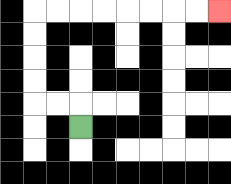{'start': '[3, 5]', 'end': '[9, 0]', 'path_directions': 'U,L,L,U,U,U,U,R,R,R,R,R,R,R,R', 'path_coordinates': '[[3, 5], [3, 4], [2, 4], [1, 4], [1, 3], [1, 2], [1, 1], [1, 0], [2, 0], [3, 0], [4, 0], [5, 0], [6, 0], [7, 0], [8, 0], [9, 0]]'}